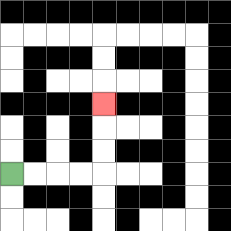{'start': '[0, 7]', 'end': '[4, 4]', 'path_directions': 'R,R,R,R,U,U,U', 'path_coordinates': '[[0, 7], [1, 7], [2, 7], [3, 7], [4, 7], [4, 6], [4, 5], [4, 4]]'}